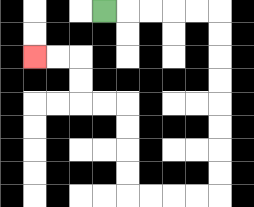{'start': '[4, 0]', 'end': '[1, 2]', 'path_directions': 'R,R,R,R,R,D,D,D,D,D,D,D,D,L,L,L,L,U,U,U,U,L,L,U,U,L,L', 'path_coordinates': '[[4, 0], [5, 0], [6, 0], [7, 0], [8, 0], [9, 0], [9, 1], [9, 2], [9, 3], [9, 4], [9, 5], [9, 6], [9, 7], [9, 8], [8, 8], [7, 8], [6, 8], [5, 8], [5, 7], [5, 6], [5, 5], [5, 4], [4, 4], [3, 4], [3, 3], [3, 2], [2, 2], [1, 2]]'}